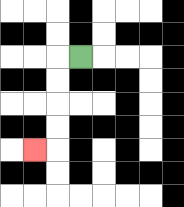{'start': '[3, 2]', 'end': '[1, 6]', 'path_directions': 'L,D,D,D,D,L', 'path_coordinates': '[[3, 2], [2, 2], [2, 3], [2, 4], [2, 5], [2, 6], [1, 6]]'}